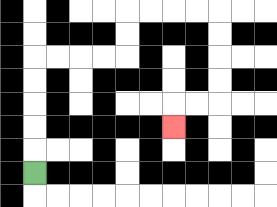{'start': '[1, 7]', 'end': '[7, 5]', 'path_directions': 'U,U,U,U,U,R,R,R,R,U,U,R,R,R,R,D,D,D,D,L,L,D', 'path_coordinates': '[[1, 7], [1, 6], [1, 5], [1, 4], [1, 3], [1, 2], [2, 2], [3, 2], [4, 2], [5, 2], [5, 1], [5, 0], [6, 0], [7, 0], [8, 0], [9, 0], [9, 1], [9, 2], [9, 3], [9, 4], [8, 4], [7, 4], [7, 5]]'}